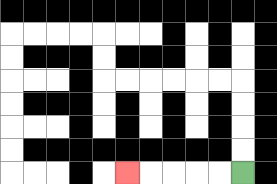{'start': '[10, 7]', 'end': '[5, 7]', 'path_directions': 'L,L,L,L,L', 'path_coordinates': '[[10, 7], [9, 7], [8, 7], [7, 7], [6, 7], [5, 7]]'}